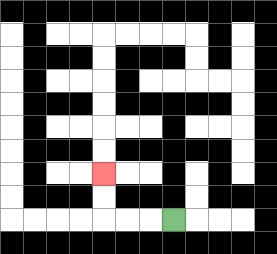{'start': '[7, 9]', 'end': '[4, 7]', 'path_directions': 'L,L,L,U,U', 'path_coordinates': '[[7, 9], [6, 9], [5, 9], [4, 9], [4, 8], [4, 7]]'}